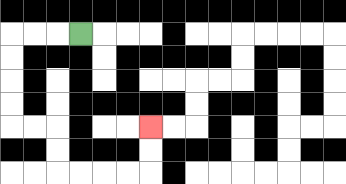{'start': '[3, 1]', 'end': '[6, 5]', 'path_directions': 'L,L,L,D,D,D,D,R,R,D,D,R,R,R,R,U,U', 'path_coordinates': '[[3, 1], [2, 1], [1, 1], [0, 1], [0, 2], [0, 3], [0, 4], [0, 5], [1, 5], [2, 5], [2, 6], [2, 7], [3, 7], [4, 7], [5, 7], [6, 7], [6, 6], [6, 5]]'}